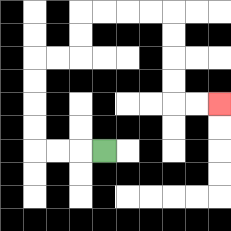{'start': '[4, 6]', 'end': '[9, 4]', 'path_directions': 'L,L,L,U,U,U,U,R,R,U,U,R,R,R,R,D,D,D,D,R,R', 'path_coordinates': '[[4, 6], [3, 6], [2, 6], [1, 6], [1, 5], [1, 4], [1, 3], [1, 2], [2, 2], [3, 2], [3, 1], [3, 0], [4, 0], [5, 0], [6, 0], [7, 0], [7, 1], [7, 2], [7, 3], [7, 4], [8, 4], [9, 4]]'}